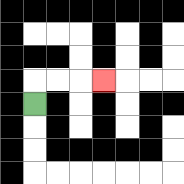{'start': '[1, 4]', 'end': '[4, 3]', 'path_directions': 'U,R,R,R', 'path_coordinates': '[[1, 4], [1, 3], [2, 3], [3, 3], [4, 3]]'}